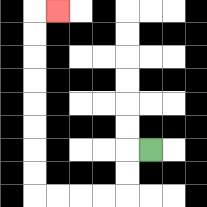{'start': '[6, 6]', 'end': '[2, 0]', 'path_directions': 'L,D,D,L,L,L,L,U,U,U,U,U,U,U,U,R', 'path_coordinates': '[[6, 6], [5, 6], [5, 7], [5, 8], [4, 8], [3, 8], [2, 8], [1, 8], [1, 7], [1, 6], [1, 5], [1, 4], [1, 3], [1, 2], [1, 1], [1, 0], [2, 0]]'}